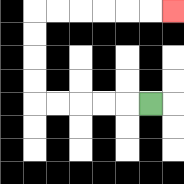{'start': '[6, 4]', 'end': '[7, 0]', 'path_directions': 'L,L,L,L,L,U,U,U,U,R,R,R,R,R,R', 'path_coordinates': '[[6, 4], [5, 4], [4, 4], [3, 4], [2, 4], [1, 4], [1, 3], [1, 2], [1, 1], [1, 0], [2, 0], [3, 0], [4, 0], [5, 0], [6, 0], [7, 0]]'}